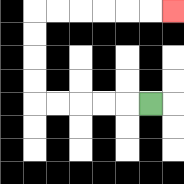{'start': '[6, 4]', 'end': '[7, 0]', 'path_directions': 'L,L,L,L,L,U,U,U,U,R,R,R,R,R,R', 'path_coordinates': '[[6, 4], [5, 4], [4, 4], [3, 4], [2, 4], [1, 4], [1, 3], [1, 2], [1, 1], [1, 0], [2, 0], [3, 0], [4, 0], [5, 0], [6, 0], [7, 0]]'}